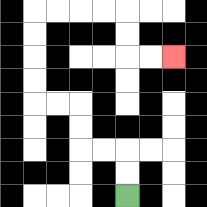{'start': '[5, 8]', 'end': '[7, 2]', 'path_directions': 'U,U,L,L,U,U,L,L,U,U,U,U,R,R,R,R,D,D,R,R', 'path_coordinates': '[[5, 8], [5, 7], [5, 6], [4, 6], [3, 6], [3, 5], [3, 4], [2, 4], [1, 4], [1, 3], [1, 2], [1, 1], [1, 0], [2, 0], [3, 0], [4, 0], [5, 0], [5, 1], [5, 2], [6, 2], [7, 2]]'}